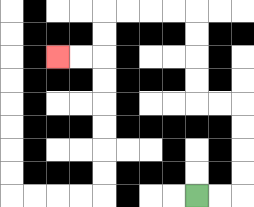{'start': '[8, 8]', 'end': '[2, 2]', 'path_directions': 'R,R,U,U,U,U,L,L,U,U,U,U,L,L,L,L,D,D,L,L', 'path_coordinates': '[[8, 8], [9, 8], [10, 8], [10, 7], [10, 6], [10, 5], [10, 4], [9, 4], [8, 4], [8, 3], [8, 2], [8, 1], [8, 0], [7, 0], [6, 0], [5, 0], [4, 0], [4, 1], [4, 2], [3, 2], [2, 2]]'}